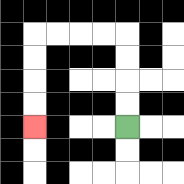{'start': '[5, 5]', 'end': '[1, 5]', 'path_directions': 'U,U,U,U,L,L,L,L,D,D,D,D', 'path_coordinates': '[[5, 5], [5, 4], [5, 3], [5, 2], [5, 1], [4, 1], [3, 1], [2, 1], [1, 1], [1, 2], [1, 3], [1, 4], [1, 5]]'}